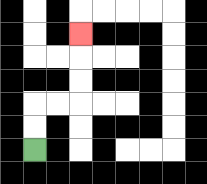{'start': '[1, 6]', 'end': '[3, 1]', 'path_directions': 'U,U,R,R,U,U,U', 'path_coordinates': '[[1, 6], [1, 5], [1, 4], [2, 4], [3, 4], [3, 3], [3, 2], [3, 1]]'}